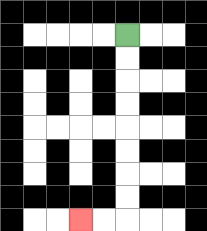{'start': '[5, 1]', 'end': '[3, 9]', 'path_directions': 'D,D,D,D,D,D,D,D,L,L', 'path_coordinates': '[[5, 1], [5, 2], [5, 3], [5, 4], [5, 5], [5, 6], [5, 7], [5, 8], [5, 9], [4, 9], [3, 9]]'}